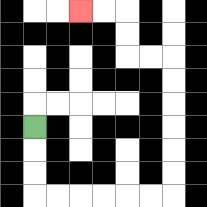{'start': '[1, 5]', 'end': '[3, 0]', 'path_directions': 'D,D,D,R,R,R,R,R,R,U,U,U,U,U,U,L,L,U,U,L,L', 'path_coordinates': '[[1, 5], [1, 6], [1, 7], [1, 8], [2, 8], [3, 8], [4, 8], [5, 8], [6, 8], [7, 8], [7, 7], [7, 6], [7, 5], [7, 4], [7, 3], [7, 2], [6, 2], [5, 2], [5, 1], [5, 0], [4, 0], [3, 0]]'}